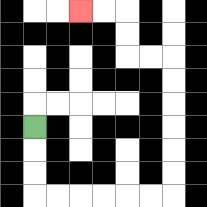{'start': '[1, 5]', 'end': '[3, 0]', 'path_directions': 'D,D,D,R,R,R,R,R,R,U,U,U,U,U,U,L,L,U,U,L,L', 'path_coordinates': '[[1, 5], [1, 6], [1, 7], [1, 8], [2, 8], [3, 8], [4, 8], [5, 8], [6, 8], [7, 8], [7, 7], [7, 6], [7, 5], [7, 4], [7, 3], [7, 2], [6, 2], [5, 2], [5, 1], [5, 0], [4, 0], [3, 0]]'}